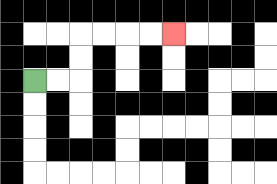{'start': '[1, 3]', 'end': '[7, 1]', 'path_directions': 'R,R,U,U,R,R,R,R', 'path_coordinates': '[[1, 3], [2, 3], [3, 3], [3, 2], [3, 1], [4, 1], [5, 1], [6, 1], [7, 1]]'}